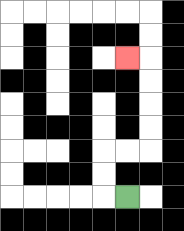{'start': '[5, 8]', 'end': '[5, 2]', 'path_directions': 'L,U,U,R,R,U,U,U,U,L', 'path_coordinates': '[[5, 8], [4, 8], [4, 7], [4, 6], [5, 6], [6, 6], [6, 5], [6, 4], [6, 3], [6, 2], [5, 2]]'}